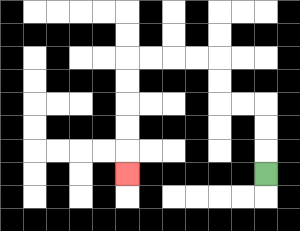{'start': '[11, 7]', 'end': '[5, 7]', 'path_directions': 'U,U,U,L,L,U,U,L,L,L,L,D,D,D,D,D', 'path_coordinates': '[[11, 7], [11, 6], [11, 5], [11, 4], [10, 4], [9, 4], [9, 3], [9, 2], [8, 2], [7, 2], [6, 2], [5, 2], [5, 3], [5, 4], [5, 5], [5, 6], [5, 7]]'}